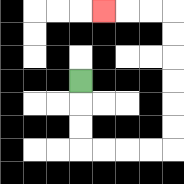{'start': '[3, 3]', 'end': '[4, 0]', 'path_directions': 'D,D,D,R,R,R,R,U,U,U,U,U,U,L,L,L', 'path_coordinates': '[[3, 3], [3, 4], [3, 5], [3, 6], [4, 6], [5, 6], [6, 6], [7, 6], [7, 5], [7, 4], [7, 3], [7, 2], [7, 1], [7, 0], [6, 0], [5, 0], [4, 0]]'}